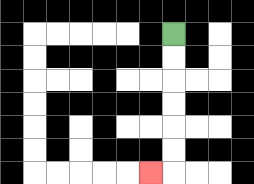{'start': '[7, 1]', 'end': '[6, 7]', 'path_directions': 'D,D,D,D,D,D,L', 'path_coordinates': '[[7, 1], [7, 2], [7, 3], [7, 4], [7, 5], [7, 6], [7, 7], [6, 7]]'}